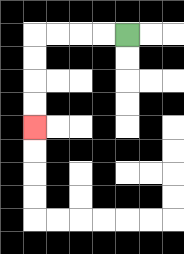{'start': '[5, 1]', 'end': '[1, 5]', 'path_directions': 'L,L,L,L,D,D,D,D', 'path_coordinates': '[[5, 1], [4, 1], [3, 1], [2, 1], [1, 1], [1, 2], [1, 3], [1, 4], [1, 5]]'}